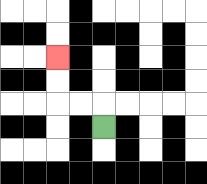{'start': '[4, 5]', 'end': '[2, 2]', 'path_directions': 'U,L,L,U,U', 'path_coordinates': '[[4, 5], [4, 4], [3, 4], [2, 4], [2, 3], [2, 2]]'}